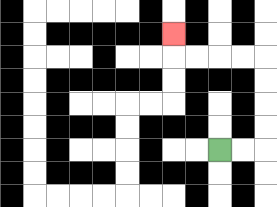{'start': '[9, 6]', 'end': '[7, 1]', 'path_directions': 'R,R,U,U,U,U,L,L,L,L,U', 'path_coordinates': '[[9, 6], [10, 6], [11, 6], [11, 5], [11, 4], [11, 3], [11, 2], [10, 2], [9, 2], [8, 2], [7, 2], [7, 1]]'}